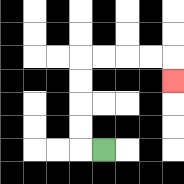{'start': '[4, 6]', 'end': '[7, 3]', 'path_directions': 'L,U,U,U,U,R,R,R,R,D', 'path_coordinates': '[[4, 6], [3, 6], [3, 5], [3, 4], [3, 3], [3, 2], [4, 2], [5, 2], [6, 2], [7, 2], [7, 3]]'}